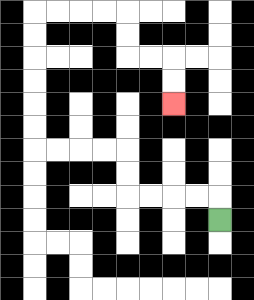{'start': '[9, 9]', 'end': '[7, 4]', 'path_directions': 'U,L,L,L,L,U,U,L,L,L,L,U,U,U,U,U,U,R,R,R,R,D,D,R,R,D,D', 'path_coordinates': '[[9, 9], [9, 8], [8, 8], [7, 8], [6, 8], [5, 8], [5, 7], [5, 6], [4, 6], [3, 6], [2, 6], [1, 6], [1, 5], [1, 4], [1, 3], [1, 2], [1, 1], [1, 0], [2, 0], [3, 0], [4, 0], [5, 0], [5, 1], [5, 2], [6, 2], [7, 2], [7, 3], [7, 4]]'}